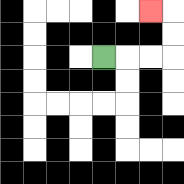{'start': '[4, 2]', 'end': '[6, 0]', 'path_directions': 'R,R,R,U,U,L', 'path_coordinates': '[[4, 2], [5, 2], [6, 2], [7, 2], [7, 1], [7, 0], [6, 0]]'}